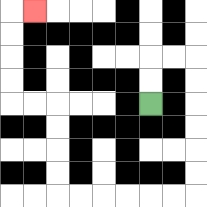{'start': '[6, 4]', 'end': '[1, 0]', 'path_directions': 'U,U,R,R,D,D,D,D,D,D,L,L,L,L,L,L,U,U,U,U,L,L,U,U,U,U,R', 'path_coordinates': '[[6, 4], [6, 3], [6, 2], [7, 2], [8, 2], [8, 3], [8, 4], [8, 5], [8, 6], [8, 7], [8, 8], [7, 8], [6, 8], [5, 8], [4, 8], [3, 8], [2, 8], [2, 7], [2, 6], [2, 5], [2, 4], [1, 4], [0, 4], [0, 3], [0, 2], [0, 1], [0, 0], [1, 0]]'}